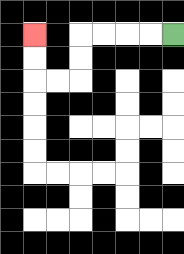{'start': '[7, 1]', 'end': '[1, 1]', 'path_directions': 'L,L,L,L,D,D,L,L,U,U', 'path_coordinates': '[[7, 1], [6, 1], [5, 1], [4, 1], [3, 1], [3, 2], [3, 3], [2, 3], [1, 3], [1, 2], [1, 1]]'}